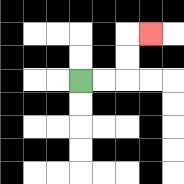{'start': '[3, 3]', 'end': '[6, 1]', 'path_directions': 'R,R,U,U,R', 'path_coordinates': '[[3, 3], [4, 3], [5, 3], [5, 2], [5, 1], [6, 1]]'}